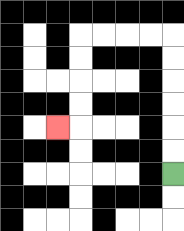{'start': '[7, 7]', 'end': '[2, 5]', 'path_directions': 'U,U,U,U,U,U,L,L,L,L,D,D,D,D,L', 'path_coordinates': '[[7, 7], [7, 6], [7, 5], [7, 4], [7, 3], [7, 2], [7, 1], [6, 1], [5, 1], [4, 1], [3, 1], [3, 2], [3, 3], [3, 4], [3, 5], [2, 5]]'}